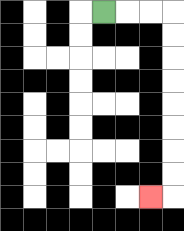{'start': '[4, 0]', 'end': '[6, 8]', 'path_directions': 'R,R,R,D,D,D,D,D,D,D,D,L', 'path_coordinates': '[[4, 0], [5, 0], [6, 0], [7, 0], [7, 1], [7, 2], [7, 3], [7, 4], [7, 5], [7, 6], [7, 7], [7, 8], [6, 8]]'}